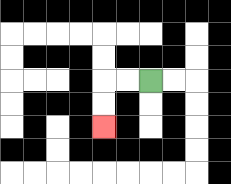{'start': '[6, 3]', 'end': '[4, 5]', 'path_directions': 'L,L,D,D', 'path_coordinates': '[[6, 3], [5, 3], [4, 3], [4, 4], [4, 5]]'}